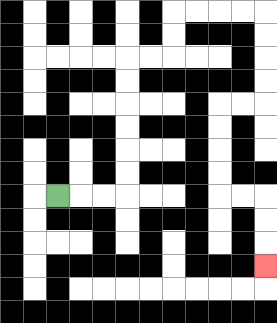{'start': '[2, 8]', 'end': '[11, 11]', 'path_directions': 'R,R,R,U,U,U,U,U,U,R,R,U,U,R,R,R,R,D,D,D,D,L,L,D,D,D,D,R,R,D,D,D', 'path_coordinates': '[[2, 8], [3, 8], [4, 8], [5, 8], [5, 7], [5, 6], [5, 5], [5, 4], [5, 3], [5, 2], [6, 2], [7, 2], [7, 1], [7, 0], [8, 0], [9, 0], [10, 0], [11, 0], [11, 1], [11, 2], [11, 3], [11, 4], [10, 4], [9, 4], [9, 5], [9, 6], [9, 7], [9, 8], [10, 8], [11, 8], [11, 9], [11, 10], [11, 11]]'}